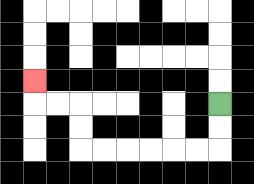{'start': '[9, 4]', 'end': '[1, 3]', 'path_directions': 'D,D,L,L,L,L,L,L,U,U,L,L,U', 'path_coordinates': '[[9, 4], [9, 5], [9, 6], [8, 6], [7, 6], [6, 6], [5, 6], [4, 6], [3, 6], [3, 5], [3, 4], [2, 4], [1, 4], [1, 3]]'}